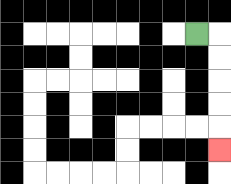{'start': '[8, 1]', 'end': '[9, 6]', 'path_directions': 'R,D,D,D,D,D', 'path_coordinates': '[[8, 1], [9, 1], [9, 2], [9, 3], [9, 4], [9, 5], [9, 6]]'}